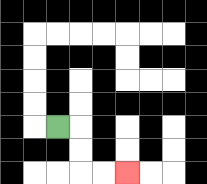{'start': '[2, 5]', 'end': '[5, 7]', 'path_directions': 'R,D,D,R,R', 'path_coordinates': '[[2, 5], [3, 5], [3, 6], [3, 7], [4, 7], [5, 7]]'}